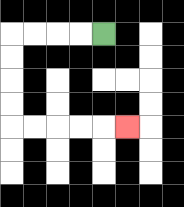{'start': '[4, 1]', 'end': '[5, 5]', 'path_directions': 'L,L,L,L,D,D,D,D,R,R,R,R,R', 'path_coordinates': '[[4, 1], [3, 1], [2, 1], [1, 1], [0, 1], [0, 2], [0, 3], [0, 4], [0, 5], [1, 5], [2, 5], [3, 5], [4, 5], [5, 5]]'}